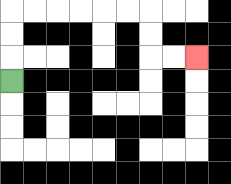{'start': '[0, 3]', 'end': '[8, 2]', 'path_directions': 'U,U,U,R,R,R,R,R,R,D,D,R,R', 'path_coordinates': '[[0, 3], [0, 2], [0, 1], [0, 0], [1, 0], [2, 0], [3, 0], [4, 0], [5, 0], [6, 0], [6, 1], [6, 2], [7, 2], [8, 2]]'}